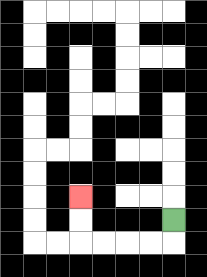{'start': '[7, 9]', 'end': '[3, 8]', 'path_directions': 'D,L,L,L,L,U,U', 'path_coordinates': '[[7, 9], [7, 10], [6, 10], [5, 10], [4, 10], [3, 10], [3, 9], [3, 8]]'}